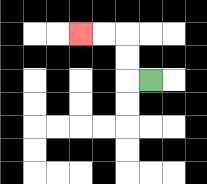{'start': '[6, 3]', 'end': '[3, 1]', 'path_directions': 'L,U,U,L,L', 'path_coordinates': '[[6, 3], [5, 3], [5, 2], [5, 1], [4, 1], [3, 1]]'}